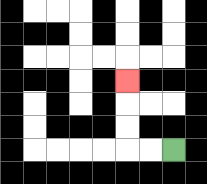{'start': '[7, 6]', 'end': '[5, 3]', 'path_directions': 'L,L,U,U,U', 'path_coordinates': '[[7, 6], [6, 6], [5, 6], [5, 5], [5, 4], [5, 3]]'}